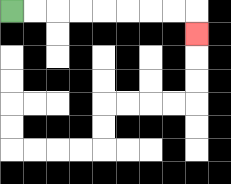{'start': '[0, 0]', 'end': '[8, 1]', 'path_directions': 'R,R,R,R,R,R,R,R,D', 'path_coordinates': '[[0, 0], [1, 0], [2, 0], [3, 0], [4, 0], [5, 0], [6, 0], [7, 0], [8, 0], [8, 1]]'}